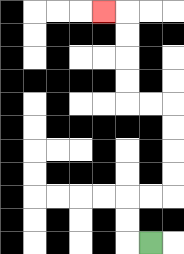{'start': '[6, 10]', 'end': '[4, 0]', 'path_directions': 'L,U,U,R,R,U,U,U,U,L,L,U,U,U,U,L', 'path_coordinates': '[[6, 10], [5, 10], [5, 9], [5, 8], [6, 8], [7, 8], [7, 7], [7, 6], [7, 5], [7, 4], [6, 4], [5, 4], [5, 3], [5, 2], [5, 1], [5, 0], [4, 0]]'}